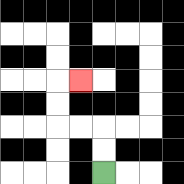{'start': '[4, 7]', 'end': '[3, 3]', 'path_directions': 'U,U,L,L,U,U,R', 'path_coordinates': '[[4, 7], [4, 6], [4, 5], [3, 5], [2, 5], [2, 4], [2, 3], [3, 3]]'}